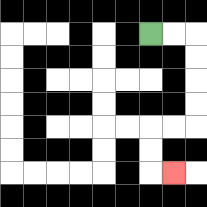{'start': '[6, 1]', 'end': '[7, 7]', 'path_directions': 'R,R,D,D,D,D,L,L,D,D,R', 'path_coordinates': '[[6, 1], [7, 1], [8, 1], [8, 2], [8, 3], [8, 4], [8, 5], [7, 5], [6, 5], [6, 6], [6, 7], [7, 7]]'}